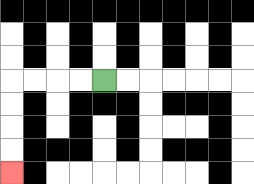{'start': '[4, 3]', 'end': '[0, 7]', 'path_directions': 'L,L,L,L,D,D,D,D', 'path_coordinates': '[[4, 3], [3, 3], [2, 3], [1, 3], [0, 3], [0, 4], [0, 5], [0, 6], [0, 7]]'}